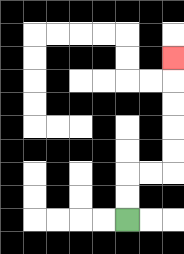{'start': '[5, 9]', 'end': '[7, 2]', 'path_directions': 'U,U,R,R,U,U,U,U,U', 'path_coordinates': '[[5, 9], [5, 8], [5, 7], [6, 7], [7, 7], [7, 6], [7, 5], [7, 4], [7, 3], [7, 2]]'}